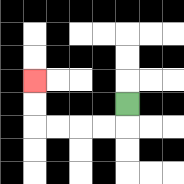{'start': '[5, 4]', 'end': '[1, 3]', 'path_directions': 'D,L,L,L,L,U,U', 'path_coordinates': '[[5, 4], [5, 5], [4, 5], [3, 5], [2, 5], [1, 5], [1, 4], [1, 3]]'}